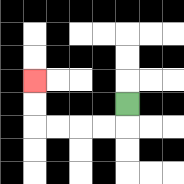{'start': '[5, 4]', 'end': '[1, 3]', 'path_directions': 'D,L,L,L,L,U,U', 'path_coordinates': '[[5, 4], [5, 5], [4, 5], [3, 5], [2, 5], [1, 5], [1, 4], [1, 3]]'}